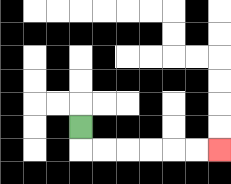{'start': '[3, 5]', 'end': '[9, 6]', 'path_directions': 'D,R,R,R,R,R,R', 'path_coordinates': '[[3, 5], [3, 6], [4, 6], [5, 6], [6, 6], [7, 6], [8, 6], [9, 6]]'}